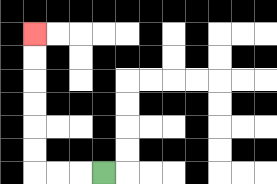{'start': '[4, 7]', 'end': '[1, 1]', 'path_directions': 'L,L,L,U,U,U,U,U,U', 'path_coordinates': '[[4, 7], [3, 7], [2, 7], [1, 7], [1, 6], [1, 5], [1, 4], [1, 3], [1, 2], [1, 1]]'}